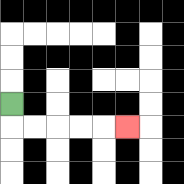{'start': '[0, 4]', 'end': '[5, 5]', 'path_directions': 'D,R,R,R,R,R', 'path_coordinates': '[[0, 4], [0, 5], [1, 5], [2, 5], [3, 5], [4, 5], [5, 5]]'}